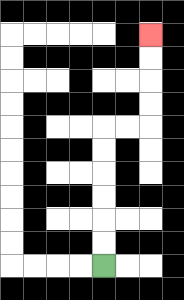{'start': '[4, 11]', 'end': '[6, 1]', 'path_directions': 'U,U,U,U,U,U,R,R,U,U,U,U', 'path_coordinates': '[[4, 11], [4, 10], [4, 9], [4, 8], [4, 7], [4, 6], [4, 5], [5, 5], [6, 5], [6, 4], [6, 3], [6, 2], [6, 1]]'}